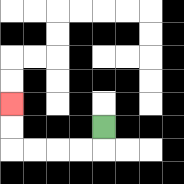{'start': '[4, 5]', 'end': '[0, 4]', 'path_directions': 'D,L,L,L,L,U,U', 'path_coordinates': '[[4, 5], [4, 6], [3, 6], [2, 6], [1, 6], [0, 6], [0, 5], [0, 4]]'}